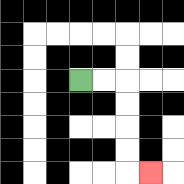{'start': '[3, 3]', 'end': '[6, 7]', 'path_directions': 'R,R,D,D,D,D,R', 'path_coordinates': '[[3, 3], [4, 3], [5, 3], [5, 4], [5, 5], [5, 6], [5, 7], [6, 7]]'}